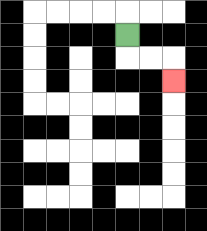{'start': '[5, 1]', 'end': '[7, 3]', 'path_directions': 'D,R,R,D', 'path_coordinates': '[[5, 1], [5, 2], [6, 2], [7, 2], [7, 3]]'}